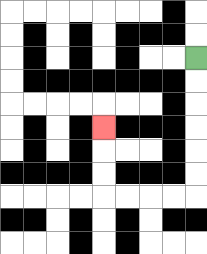{'start': '[8, 2]', 'end': '[4, 5]', 'path_directions': 'D,D,D,D,D,D,L,L,L,L,U,U,U', 'path_coordinates': '[[8, 2], [8, 3], [8, 4], [8, 5], [8, 6], [8, 7], [8, 8], [7, 8], [6, 8], [5, 8], [4, 8], [4, 7], [4, 6], [4, 5]]'}